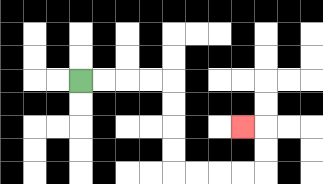{'start': '[3, 3]', 'end': '[10, 5]', 'path_directions': 'R,R,R,R,D,D,D,D,R,R,R,R,U,U,L', 'path_coordinates': '[[3, 3], [4, 3], [5, 3], [6, 3], [7, 3], [7, 4], [7, 5], [7, 6], [7, 7], [8, 7], [9, 7], [10, 7], [11, 7], [11, 6], [11, 5], [10, 5]]'}